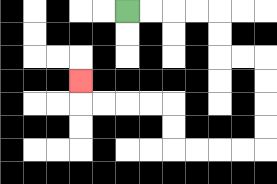{'start': '[5, 0]', 'end': '[3, 3]', 'path_directions': 'R,R,R,R,D,D,R,R,D,D,D,D,L,L,L,L,U,U,L,L,L,L,U', 'path_coordinates': '[[5, 0], [6, 0], [7, 0], [8, 0], [9, 0], [9, 1], [9, 2], [10, 2], [11, 2], [11, 3], [11, 4], [11, 5], [11, 6], [10, 6], [9, 6], [8, 6], [7, 6], [7, 5], [7, 4], [6, 4], [5, 4], [4, 4], [3, 4], [3, 3]]'}